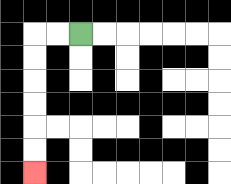{'start': '[3, 1]', 'end': '[1, 7]', 'path_directions': 'L,L,D,D,D,D,D,D', 'path_coordinates': '[[3, 1], [2, 1], [1, 1], [1, 2], [1, 3], [1, 4], [1, 5], [1, 6], [1, 7]]'}